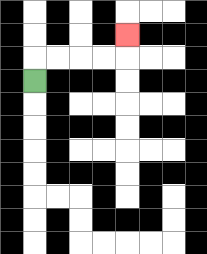{'start': '[1, 3]', 'end': '[5, 1]', 'path_directions': 'U,R,R,R,R,U', 'path_coordinates': '[[1, 3], [1, 2], [2, 2], [3, 2], [4, 2], [5, 2], [5, 1]]'}